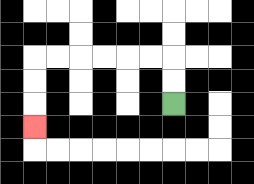{'start': '[7, 4]', 'end': '[1, 5]', 'path_directions': 'U,U,L,L,L,L,L,L,D,D,D', 'path_coordinates': '[[7, 4], [7, 3], [7, 2], [6, 2], [5, 2], [4, 2], [3, 2], [2, 2], [1, 2], [1, 3], [1, 4], [1, 5]]'}